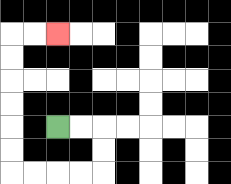{'start': '[2, 5]', 'end': '[2, 1]', 'path_directions': 'R,R,D,D,L,L,L,L,U,U,U,U,U,U,R,R', 'path_coordinates': '[[2, 5], [3, 5], [4, 5], [4, 6], [4, 7], [3, 7], [2, 7], [1, 7], [0, 7], [0, 6], [0, 5], [0, 4], [0, 3], [0, 2], [0, 1], [1, 1], [2, 1]]'}